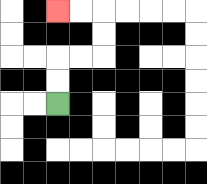{'start': '[2, 4]', 'end': '[2, 0]', 'path_directions': 'U,U,R,R,U,U,L,L', 'path_coordinates': '[[2, 4], [2, 3], [2, 2], [3, 2], [4, 2], [4, 1], [4, 0], [3, 0], [2, 0]]'}